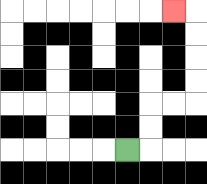{'start': '[5, 6]', 'end': '[7, 0]', 'path_directions': 'R,U,U,R,R,U,U,U,U,L', 'path_coordinates': '[[5, 6], [6, 6], [6, 5], [6, 4], [7, 4], [8, 4], [8, 3], [8, 2], [8, 1], [8, 0], [7, 0]]'}